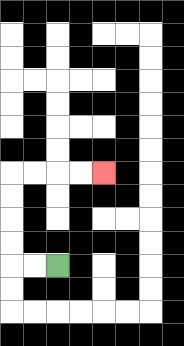{'start': '[2, 11]', 'end': '[4, 7]', 'path_directions': 'L,L,U,U,U,U,R,R,R,R', 'path_coordinates': '[[2, 11], [1, 11], [0, 11], [0, 10], [0, 9], [0, 8], [0, 7], [1, 7], [2, 7], [3, 7], [4, 7]]'}